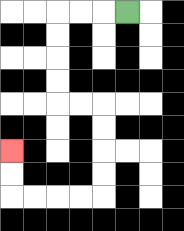{'start': '[5, 0]', 'end': '[0, 6]', 'path_directions': 'L,L,L,D,D,D,D,R,R,D,D,D,D,L,L,L,L,U,U', 'path_coordinates': '[[5, 0], [4, 0], [3, 0], [2, 0], [2, 1], [2, 2], [2, 3], [2, 4], [3, 4], [4, 4], [4, 5], [4, 6], [4, 7], [4, 8], [3, 8], [2, 8], [1, 8], [0, 8], [0, 7], [0, 6]]'}